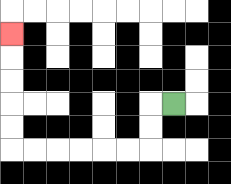{'start': '[7, 4]', 'end': '[0, 1]', 'path_directions': 'L,D,D,L,L,L,L,L,L,U,U,U,U,U', 'path_coordinates': '[[7, 4], [6, 4], [6, 5], [6, 6], [5, 6], [4, 6], [3, 6], [2, 6], [1, 6], [0, 6], [0, 5], [0, 4], [0, 3], [0, 2], [0, 1]]'}